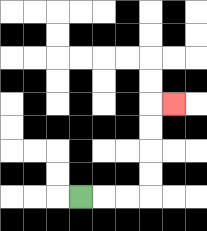{'start': '[3, 8]', 'end': '[7, 4]', 'path_directions': 'R,R,R,U,U,U,U,R', 'path_coordinates': '[[3, 8], [4, 8], [5, 8], [6, 8], [6, 7], [6, 6], [6, 5], [6, 4], [7, 4]]'}